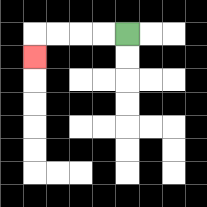{'start': '[5, 1]', 'end': '[1, 2]', 'path_directions': 'L,L,L,L,D', 'path_coordinates': '[[5, 1], [4, 1], [3, 1], [2, 1], [1, 1], [1, 2]]'}